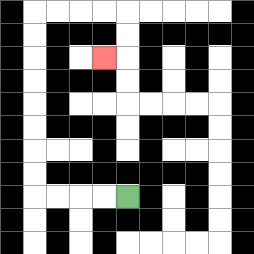{'start': '[5, 8]', 'end': '[4, 2]', 'path_directions': 'L,L,L,L,U,U,U,U,U,U,U,U,R,R,R,R,D,D,L', 'path_coordinates': '[[5, 8], [4, 8], [3, 8], [2, 8], [1, 8], [1, 7], [1, 6], [1, 5], [1, 4], [1, 3], [1, 2], [1, 1], [1, 0], [2, 0], [3, 0], [4, 0], [5, 0], [5, 1], [5, 2], [4, 2]]'}